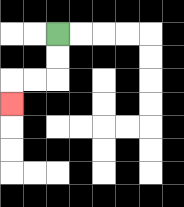{'start': '[2, 1]', 'end': '[0, 4]', 'path_directions': 'D,D,L,L,D', 'path_coordinates': '[[2, 1], [2, 2], [2, 3], [1, 3], [0, 3], [0, 4]]'}